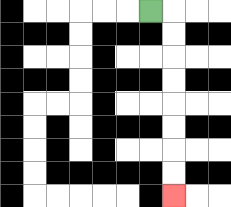{'start': '[6, 0]', 'end': '[7, 8]', 'path_directions': 'R,D,D,D,D,D,D,D,D', 'path_coordinates': '[[6, 0], [7, 0], [7, 1], [7, 2], [7, 3], [7, 4], [7, 5], [7, 6], [7, 7], [7, 8]]'}